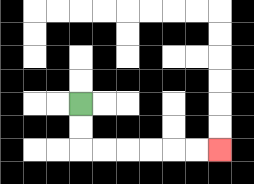{'start': '[3, 4]', 'end': '[9, 6]', 'path_directions': 'D,D,R,R,R,R,R,R', 'path_coordinates': '[[3, 4], [3, 5], [3, 6], [4, 6], [5, 6], [6, 6], [7, 6], [8, 6], [9, 6]]'}